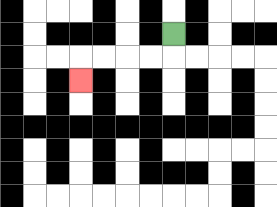{'start': '[7, 1]', 'end': '[3, 3]', 'path_directions': 'D,L,L,L,L,D', 'path_coordinates': '[[7, 1], [7, 2], [6, 2], [5, 2], [4, 2], [3, 2], [3, 3]]'}